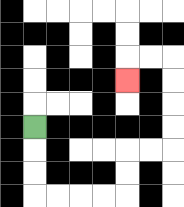{'start': '[1, 5]', 'end': '[5, 3]', 'path_directions': 'D,D,D,R,R,R,R,U,U,R,R,U,U,U,U,L,L,D', 'path_coordinates': '[[1, 5], [1, 6], [1, 7], [1, 8], [2, 8], [3, 8], [4, 8], [5, 8], [5, 7], [5, 6], [6, 6], [7, 6], [7, 5], [7, 4], [7, 3], [7, 2], [6, 2], [5, 2], [5, 3]]'}